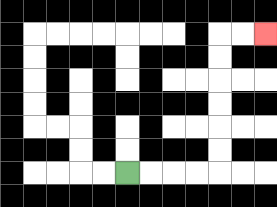{'start': '[5, 7]', 'end': '[11, 1]', 'path_directions': 'R,R,R,R,U,U,U,U,U,U,R,R', 'path_coordinates': '[[5, 7], [6, 7], [7, 7], [8, 7], [9, 7], [9, 6], [9, 5], [9, 4], [9, 3], [9, 2], [9, 1], [10, 1], [11, 1]]'}